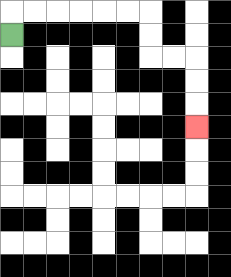{'start': '[0, 1]', 'end': '[8, 5]', 'path_directions': 'U,R,R,R,R,R,R,D,D,R,R,D,D,D', 'path_coordinates': '[[0, 1], [0, 0], [1, 0], [2, 0], [3, 0], [4, 0], [5, 0], [6, 0], [6, 1], [6, 2], [7, 2], [8, 2], [8, 3], [8, 4], [8, 5]]'}